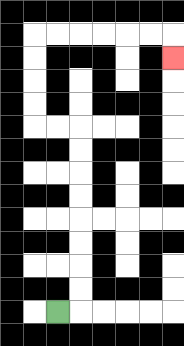{'start': '[2, 13]', 'end': '[7, 2]', 'path_directions': 'R,U,U,U,U,U,U,U,U,L,L,U,U,U,U,R,R,R,R,R,R,D', 'path_coordinates': '[[2, 13], [3, 13], [3, 12], [3, 11], [3, 10], [3, 9], [3, 8], [3, 7], [3, 6], [3, 5], [2, 5], [1, 5], [1, 4], [1, 3], [1, 2], [1, 1], [2, 1], [3, 1], [4, 1], [5, 1], [6, 1], [7, 1], [7, 2]]'}